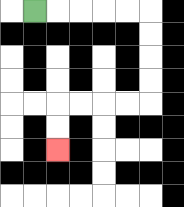{'start': '[1, 0]', 'end': '[2, 6]', 'path_directions': 'R,R,R,R,R,D,D,D,D,L,L,L,L,D,D', 'path_coordinates': '[[1, 0], [2, 0], [3, 0], [4, 0], [5, 0], [6, 0], [6, 1], [6, 2], [6, 3], [6, 4], [5, 4], [4, 4], [3, 4], [2, 4], [2, 5], [2, 6]]'}